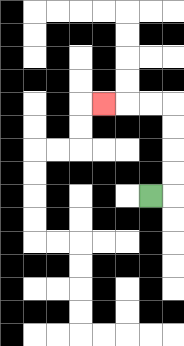{'start': '[6, 8]', 'end': '[4, 4]', 'path_directions': 'R,U,U,U,U,L,L,L', 'path_coordinates': '[[6, 8], [7, 8], [7, 7], [7, 6], [7, 5], [7, 4], [6, 4], [5, 4], [4, 4]]'}